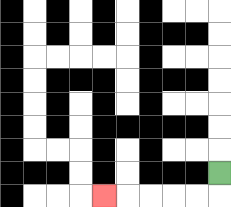{'start': '[9, 7]', 'end': '[4, 8]', 'path_directions': 'D,L,L,L,L,L', 'path_coordinates': '[[9, 7], [9, 8], [8, 8], [7, 8], [6, 8], [5, 8], [4, 8]]'}